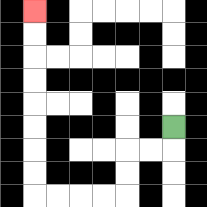{'start': '[7, 5]', 'end': '[1, 0]', 'path_directions': 'D,L,L,D,D,L,L,L,L,U,U,U,U,U,U,U,U', 'path_coordinates': '[[7, 5], [7, 6], [6, 6], [5, 6], [5, 7], [5, 8], [4, 8], [3, 8], [2, 8], [1, 8], [1, 7], [1, 6], [1, 5], [1, 4], [1, 3], [1, 2], [1, 1], [1, 0]]'}